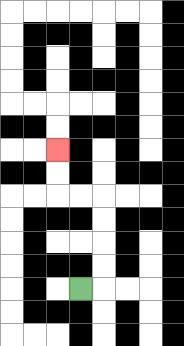{'start': '[3, 12]', 'end': '[2, 6]', 'path_directions': 'R,U,U,U,U,L,L,U,U', 'path_coordinates': '[[3, 12], [4, 12], [4, 11], [4, 10], [4, 9], [4, 8], [3, 8], [2, 8], [2, 7], [2, 6]]'}